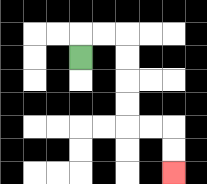{'start': '[3, 2]', 'end': '[7, 7]', 'path_directions': 'U,R,R,D,D,D,D,R,R,D,D', 'path_coordinates': '[[3, 2], [3, 1], [4, 1], [5, 1], [5, 2], [5, 3], [5, 4], [5, 5], [6, 5], [7, 5], [7, 6], [7, 7]]'}